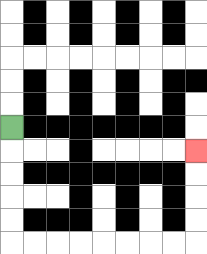{'start': '[0, 5]', 'end': '[8, 6]', 'path_directions': 'D,D,D,D,D,R,R,R,R,R,R,R,R,U,U,U,U', 'path_coordinates': '[[0, 5], [0, 6], [0, 7], [0, 8], [0, 9], [0, 10], [1, 10], [2, 10], [3, 10], [4, 10], [5, 10], [6, 10], [7, 10], [8, 10], [8, 9], [8, 8], [8, 7], [8, 6]]'}